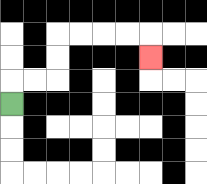{'start': '[0, 4]', 'end': '[6, 2]', 'path_directions': 'U,R,R,U,U,R,R,R,R,D', 'path_coordinates': '[[0, 4], [0, 3], [1, 3], [2, 3], [2, 2], [2, 1], [3, 1], [4, 1], [5, 1], [6, 1], [6, 2]]'}